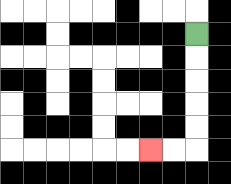{'start': '[8, 1]', 'end': '[6, 6]', 'path_directions': 'D,D,D,D,D,L,L', 'path_coordinates': '[[8, 1], [8, 2], [8, 3], [8, 4], [8, 5], [8, 6], [7, 6], [6, 6]]'}